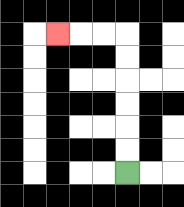{'start': '[5, 7]', 'end': '[2, 1]', 'path_directions': 'U,U,U,U,U,U,L,L,L', 'path_coordinates': '[[5, 7], [5, 6], [5, 5], [5, 4], [5, 3], [5, 2], [5, 1], [4, 1], [3, 1], [2, 1]]'}